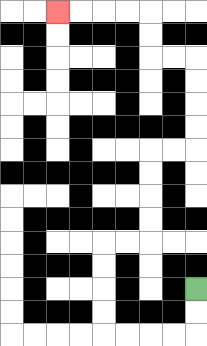{'start': '[8, 12]', 'end': '[2, 0]', 'path_directions': 'D,D,L,L,L,L,U,U,U,U,R,R,U,U,U,U,R,R,U,U,U,U,L,L,U,U,L,L,L,L', 'path_coordinates': '[[8, 12], [8, 13], [8, 14], [7, 14], [6, 14], [5, 14], [4, 14], [4, 13], [4, 12], [4, 11], [4, 10], [5, 10], [6, 10], [6, 9], [6, 8], [6, 7], [6, 6], [7, 6], [8, 6], [8, 5], [8, 4], [8, 3], [8, 2], [7, 2], [6, 2], [6, 1], [6, 0], [5, 0], [4, 0], [3, 0], [2, 0]]'}